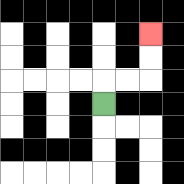{'start': '[4, 4]', 'end': '[6, 1]', 'path_directions': 'U,R,R,U,U', 'path_coordinates': '[[4, 4], [4, 3], [5, 3], [6, 3], [6, 2], [6, 1]]'}